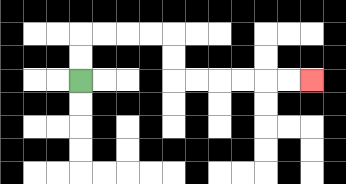{'start': '[3, 3]', 'end': '[13, 3]', 'path_directions': 'U,U,R,R,R,R,D,D,R,R,R,R,R,R', 'path_coordinates': '[[3, 3], [3, 2], [3, 1], [4, 1], [5, 1], [6, 1], [7, 1], [7, 2], [7, 3], [8, 3], [9, 3], [10, 3], [11, 3], [12, 3], [13, 3]]'}